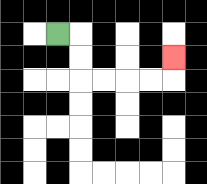{'start': '[2, 1]', 'end': '[7, 2]', 'path_directions': 'R,D,D,R,R,R,R,U', 'path_coordinates': '[[2, 1], [3, 1], [3, 2], [3, 3], [4, 3], [5, 3], [6, 3], [7, 3], [7, 2]]'}